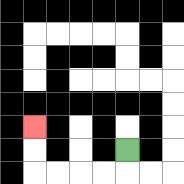{'start': '[5, 6]', 'end': '[1, 5]', 'path_directions': 'D,L,L,L,L,U,U', 'path_coordinates': '[[5, 6], [5, 7], [4, 7], [3, 7], [2, 7], [1, 7], [1, 6], [1, 5]]'}